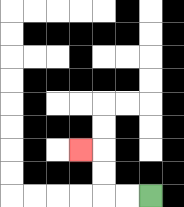{'start': '[6, 8]', 'end': '[3, 6]', 'path_directions': 'L,L,U,U,L', 'path_coordinates': '[[6, 8], [5, 8], [4, 8], [4, 7], [4, 6], [3, 6]]'}